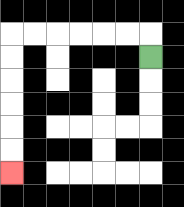{'start': '[6, 2]', 'end': '[0, 7]', 'path_directions': 'U,L,L,L,L,L,L,D,D,D,D,D,D', 'path_coordinates': '[[6, 2], [6, 1], [5, 1], [4, 1], [3, 1], [2, 1], [1, 1], [0, 1], [0, 2], [0, 3], [0, 4], [0, 5], [0, 6], [0, 7]]'}